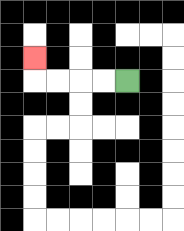{'start': '[5, 3]', 'end': '[1, 2]', 'path_directions': 'L,L,L,L,U', 'path_coordinates': '[[5, 3], [4, 3], [3, 3], [2, 3], [1, 3], [1, 2]]'}